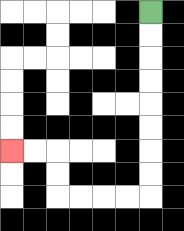{'start': '[6, 0]', 'end': '[0, 6]', 'path_directions': 'D,D,D,D,D,D,D,D,L,L,L,L,U,U,L,L', 'path_coordinates': '[[6, 0], [6, 1], [6, 2], [6, 3], [6, 4], [6, 5], [6, 6], [6, 7], [6, 8], [5, 8], [4, 8], [3, 8], [2, 8], [2, 7], [2, 6], [1, 6], [0, 6]]'}